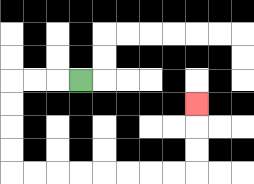{'start': '[3, 3]', 'end': '[8, 4]', 'path_directions': 'L,L,L,D,D,D,D,R,R,R,R,R,R,R,R,U,U,U', 'path_coordinates': '[[3, 3], [2, 3], [1, 3], [0, 3], [0, 4], [0, 5], [0, 6], [0, 7], [1, 7], [2, 7], [3, 7], [4, 7], [5, 7], [6, 7], [7, 7], [8, 7], [8, 6], [8, 5], [8, 4]]'}